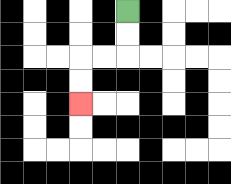{'start': '[5, 0]', 'end': '[3, 4]', 'path_directions': 'D,D,L,L,D,D', 'path_coordinates': '[[5, 0], [5, 1], [5, 2], [4, 2], [3, 2], [3, 3], [3, 4]]'}